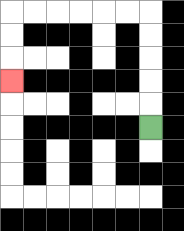{'start': '[6, 5]', 'end': '[0, 3]', 'path_directions': 'U,U,U,U,U,L,L,L,L,L,L,D,D,D', 'path_coordinates': '[[6, 5], [6, 4], [6, 3], [6, 2], [6, 1], [6, 0], [5, 0], [4, 0], [3, 0], [2, 0], [1, 0], [0, 0], [0, 1], [0, 2], [0, 3]]'}